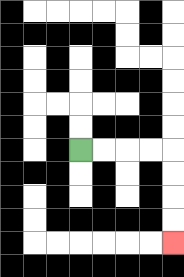{'start': '[3, 6]', 'end': '[7, 10]', 'path_directions': 'R,R,R,R,D,D,D,D', 'path_coordinates': '[[3, 6], [4, 6], [5, 6], [6, 6], [7, 6], [7, 7], [7, 8], [7, 9], [7, 10]]'}